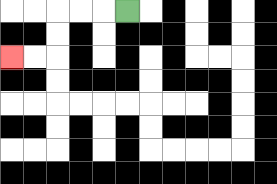{'start': '[5, 0]', 'end': '[0, 2]', 'path_directions': 'L,L,L,D,D,L,L', 'path_coordinates': '[[5, 0], [4, 0], [3, 0], [2, 0], [2, 1], [2, 2], [1, 2], [0, 2]]'}